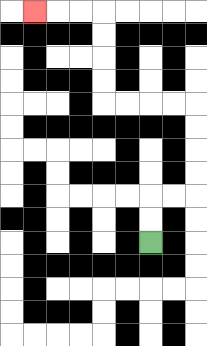{'start': '[6, 10]', 'end': '[1, 0]', 'path_directions': 'U,U,R,R,U,U,U,U,L,L,L,L,U,U,U,U,L,L,L', 'path_coordinates': '[[6, 10], [6, 9], [6, 8], [7, 8], [8, 8], [8, 7], [8, 6], [8, 5], [8, 4], [7, 4], [6, 4], [5, 4], [4, 4], [4, 3], [4, 2], [4, 1], [4, 0], [3, 0], [2, 0], [1, 0]]'}